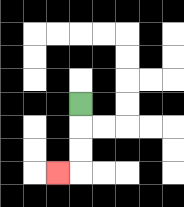{'start': '[3, 4]', 'end': '[2, 7]', 'path_directions': 'D,D,D,L', 'path_coordinates': '[[3, 4], [3, 5], [3, 6], [3, 7], [2, 7]]'}